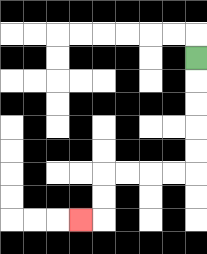{'start': '[8, 2]', 'end': '[3, 9]', 'path_directions': 'D,D,D,D,D,L,L,L,L,D,D,L', 'path_coordinates': '[[8, 2], [8, 3], [8, 4], [8, 5], [8, 6], [8, 7], [7, 7], [6, 7], [5, 7], [4, 7], [4, 8], [4, 9], [3, 9]]'}